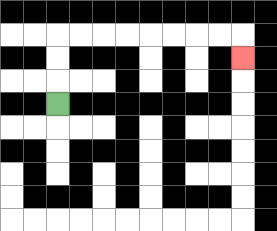{'start': '[2, 4]', 'end': '[10, 2]', 'path_directions': 'U,U,U,R,R,R,R,R,R,R,R,D', 'path_coordinates': '[[2, 4], [2, 3], [2, 2], [2, 1], [3, 1], [4, 1], [5, 1], [6, 1], [7, 1], [8, 1], [9, 1], [10, 1], [10, 2]]'}